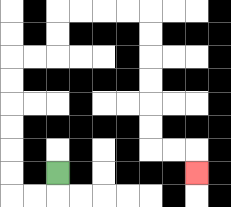{'start': '[2, 7]', 'end': '[8, 7]', 'path_directions': 'D,L,L,U,U,U,U,U,U,R,R,U,U,R,R,R,R,D,D,D,D,D,D,R,R,D', 'path_coordinates': '[[2, 7], [2, 8], [1, 8], [0, 8], [0, 7], [0, 6], [0, 5], [0, 4], [0, 3], [0, 2], [1, 2], [2, 2], [2, 1], [2, 0], [3, 0], [4, 0], [5, 0], [6, 0], [6, 1], [6, 2], [6, 3], [6, 4], [6, 5], [6, 6], [7, 6], [8, 6], [8, 7]]'}